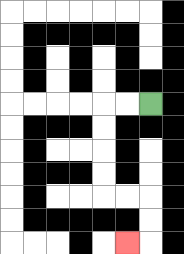{'start': '[6, 4]', 'end': '[5, 10]', 'path_directions': 'L,L,D,D,D,D,R,R,D,D,L', 'path_coordinates': '[[6, 4], [5, 4], [4, 4], [4, 5], [4, 6], [4, 7], [4, 8], [5, 8], [6, 8], [6, 9], [6, 10], [5, 10]]'}